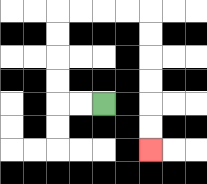{'start': '[4, 4]', 'end': '[6, 6]', 'path_directions': 'L,L,U,U,U,U,R,R,R,R,D,D,D,D,D,D', 'path_coordinates': '[[4, 4], [3, 4], [2, 4], [2, 3], [2, 2], [2, 1], [2, 0], [3, 0], [4, 0], [5, 0], [6, 0], [6, 1], [6, 2], [6, 3], [6, 4], [6, 5], [6, 6]]'}